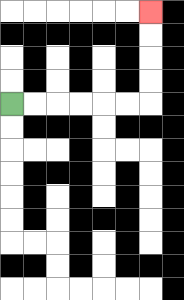{'start': '[0, 4]', 'end': '[6, 0]', 'path_directions': 'R,R,R,R,R,R,U,U,U,U', 'path_coordinates': '[[0, 4], [1, 4], [2, 4], [3, 4], [4, 4], [5, 4], [6, 4], [6, 3], [6, 2], [6, 1], [6, 0]]'}